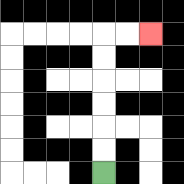{'start': '[4, 7]', 'end': '[6, 1]', 'path_directions': 'U,U,U,U,U,U,R,R', 'path_coordinates': '[[4, 7], [4, 6], [4, 5], [4, 4], [4, 3], [4, 2], [4, 1], [5, 1], [6, 1]]'}